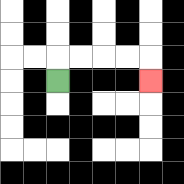{'start': '[2, 3]', 'end': '[6, 3]', 'path_directions': 'U,R,R,R,R,D', 'path_coordinates': '[[2, 3], [2, 2], [3, 2], [4, 2], [5, 2], [6, 2], [6, 3]]'}